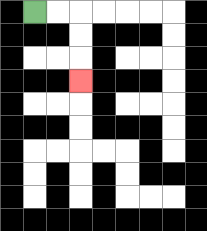{'start': '[1, 0]', 'end': '[3, 3]', 'path_directions': 'R,R,D,D,D', 'path_coordinates': '[[1, 0], [2, 0], [3, 0], [3, 1], [3, 2], [3, 3]]'}